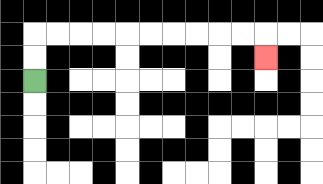{'start': '[1, 3]', 'end': '[11, 2]', 'path_directions': 'U,U,R,R,R,R,R,R,R,R,R,R,D', 'path_coordinates': '[[1, 3], [1, 2], [1, 1], [2, 1], [3, 1], [4, 1], [5, 1], [6, 1], [7, 1], [8, 1], [9, 1], [10, 1], [11, 1], [11, 2]]'}